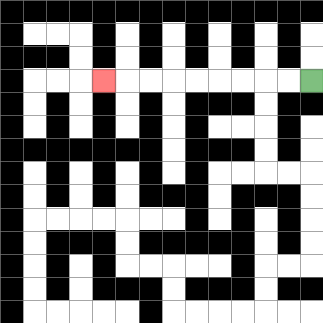{'start': '[13, 3]', 'end': '[4, 3]', 'path_directions': 'L,L,L,L,L,L,L,L,L', 'path_coordinates': '[[13, 3], [12, 3], [11, 3], [10, 3], [9, 3], [8, 3], [7, 3], [6, 3], [5, 3], [4, 3]]'}